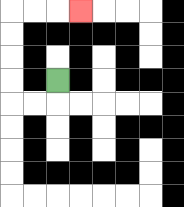{'start': '[2, 3]', 'end': '[3, 0]', 'path_directions': 'D,L,L,U,U,U,U,R,R,R', 'path_coordinates': '[[2, 3], [2, 4], [1, 4], [0, 4], [0, 3], [0, 2], [0, 1], [0, 0], [1, 0], [2, 0], [3, 0]]'}